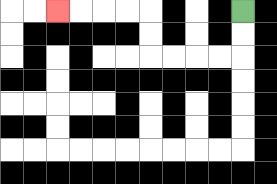{'start': '[10, 0]', 'end': '[2, 0]', 'path_directions': 'D,D,L,L,L,L,U,U,L,L,L,L', 'path_coordinates': '[[10, 0], [10, 1], [10, 2], [9, 2], [8, 2], [7, 2], [6, 2], [6, 1], [6, 0], [5, 0], [4, 0], [3, 0], [2, 0]]'}